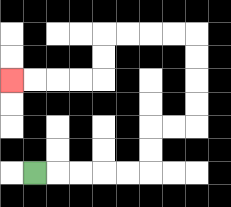{'start': '[1, 7]', 'end': '[0, 3]', 'path_directions': 'R,R,R,R,R,U,U,R,R,U,U,U,U,L,L,L,L,D,D,L,L,L,L', 'path_coordinates': '[[1, 7], [2, 7], [3, 7], [4, 7], [5, 7], [6, 7], [6, 6], [6, 5], [7, 5], [8, 5], [8, 4], [8, 3], [8, 2], [8, 1], [7, 1], [6, 1], [5, 1], [4, 1], [4, 2], [4, 3], [3, 3], [2, 3], [1, 3], [0, 3]]'}